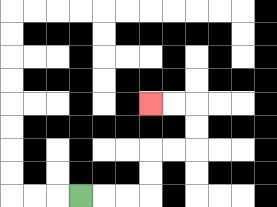{'start': '[3, 8]', 'end': '[6, 4]', 'path_directions': 'R,R,R,U,U,R,R,U,U,L,L', 'path_coordinates': '[[3, 8], [4, 8], [5, 8], [6, 8], [6, 7], [6, 6], [7, 6], [8, 6], [8, 5], [8, 4], [7, 4], [6, 4]]'}